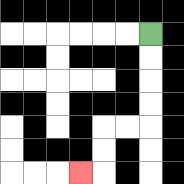{'start': '[6, 1]', 'end': '[3, 7]', 'path_directions': 'D,D,D,D,L,L,D,D,L', 'path_coordinates': '[[6, 1], [6, 2], [6, 3], [6, 4], [6, 5], [5, 5], [4, 5], [4, 6], [4, 7], [3, 7]]'}